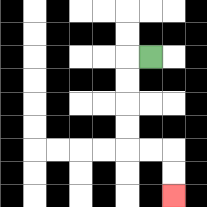{'start': '[6, 2]', 'end': '[7, 8]', 'path_directions': 'L,D,D,D,D,R,R,D,D', 'path_coordinates': '[[6, 2], [5, 2], [5, 3], [5, 4], [5, 5], [5, 6], [6, 6], [7, 6], [7, 7], [7, 8]]'}